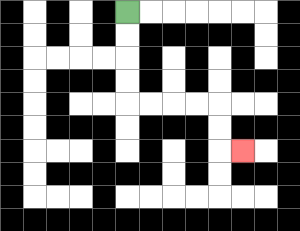{'start': '[5, 0]', 'end': '[10, 6]', 'path_directions': 'D,D,D,D,R,R,R,R,D,D,R', 'path_coordinates': '[[5, 0], [5, 1], [5, 2], [5, 3], [5, 4], [6, 4], [7, 4], [8, 4], [9, 4], [9, 5], [9, 6], [10, 6]]'}